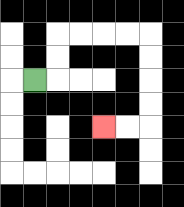{'start': '[1, 3]', 'end': '[4, 5]', 'path_directions': 'R,U,U,R,R,R,R,D,D,D,D,L,L', 'path_coordinates': '[[1, 3], [2, 3], [2, 2], [2, 1], [3, 1], [4, 1], [5, 1], [6, 1], [6, 2], [6, 3], [6, 4], [6, 5], [5, 5], [4, 5]]'}